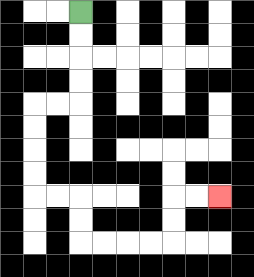{'start': '[3, 0]', 'end': '[9, 8]', 'path_directions': 'D,D,D,D,L,L,D,D,D,D,R,R,D,D,R,R,R,R,U,U,R,R', 'path_coordinates': '[[3, 0], [3, 1], [3, 2], [3, 3], [3, 4], [2, 4], [1, 4], [1, 5], [1, 6], [1, 7], [1, 8], [2, 8], [3, 8], [3, 9], [3, 10], [4, 10], [5, 10], [6, 10], [7, 10], [7, 9], [7, 8], [8, 8], [9, 8]]'}